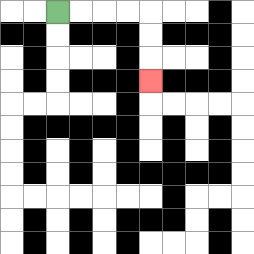{'start': '[2, 0]', 'end': '[6, 3]', 'path_directions': 'R,R,R,R,D,D,D', 'path_coordinates': '[[2, 0], [3, 0], [4, 0], [5, 0], [6, 0], [6, 1], [6, 2], [6, 3]]'}